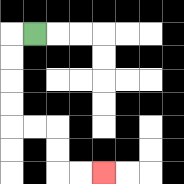{'start': '[1, 1]', 'end': '[4, 7]', 'path_directions': 'L,D,D,D,D,R,R,D,D,R,R', 'path_coordinates': '[[1, 1], [0, 1], [0, 2], [0, 3], [0, 4], [0, 5], [1, 5], [2, 5], [2, 6], [2, 7], [3, 7], [4, 7]]'}